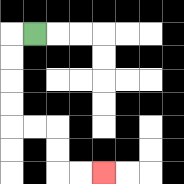{'start': '[1, 1]', 'end': '[4, 7]', 'path_directions': 'L,D,D,D,D,R,R,D,D,R,R', 'path_coordinates': '[[1, 1], [0, 1], [0, 2], [0, 3], [0, 4], [0, 5], [1, 5], [2, 5], [2, 6], [2, 7], [3, 7], [4, 7]]'}